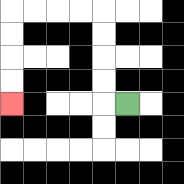{'start': '[5, 4]', 'end': '[0, 4]', 'path_directions': 'L,U,U,U,U,L,L,L,L,D,D,D,D', 'path_coordinates': '[[5, 4], [4, 4], [4, 3], [4, 2], [4, 1], [4, 0], [3, 0], [2, 0], [1, 0], [0, 0], [0, 1], [0, 2], [0, 3], [0, 4]]'}